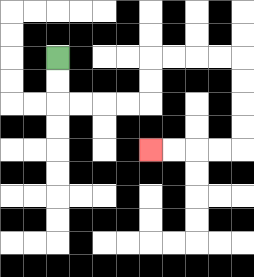{'start': '[2, 2]', 'end': '[6, 6]', 'path_directions': 'D,D,R,R,R,R,U,U,R,R,R,R,D,D,D,D,L,L,L,L', 'path_coordinates': '[[2, 2], [2, 3], [2, 4], [3, 4], [4, 4], [5, 4], [6, 4], [6, 3], [6, 2], [7, 2], [8, 2], [9, 2], [10, 2], [10, 3], [10, 4], [10, 5], [10, 6], [9, 6], [8, 6], [7, 6], [6, 6]]'}